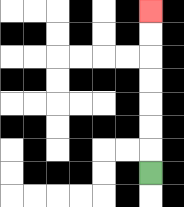{'start': '[6, 7]', 'end': '[6, 0]', 'path_directions': 'U,U,U,U,U,U,U', 'path_coordinates': '[[6, 7], [6, 6], [6, 5], [6, 4], [6, 3], [6, 2], [6, 1], [6, 0]]'}